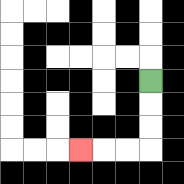{'start': '[6, 3]', 'end': '[3, 6]', 'path_directions': 'D,D,D,L,L,L', 'path_coordinates': '[[6, 3], [6, 4], [6, 5], [6, 6], [5, 6], [4, 6], [3, 6]]'}